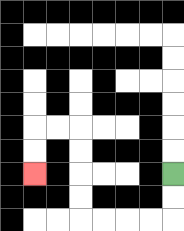{'start': '[7, 7]', 'end': '[1, 7]', 'path_directions': 'D,D,L,L,L,L,U,U,U,U,L,L,D,D', 'path_coordinates': '[[7, 7], [7, 8], [7, 9], [6, 9], [5, 9], [4, 9], [3, 9], [3, 8], [3, 7], [3, 6], [3, 5], [2, 5], [1, 5], [1, 6], [1, 7]]'}